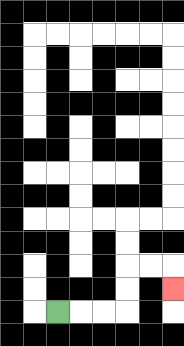{'start': '[2, 13]', 'end': '[7, 12]', 'path_directions': 'R,R,R,U,U,R,R,D', 'path_coordinates': '[[2, 13], [3, 13], [4, 13], [5, 13], [5, 12], [5, 11], [6, 11], [7, 11], [7, 12]]'}